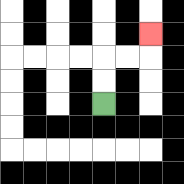{'start': '[4, 4]', 'end': '[6, 1]', 'path_directions': 'U,U,R,R,U', 'path_coordinates': '[[4, 4], [4, 3], [4, 2], [5, 2], [6, 2], [6, 1]]'}